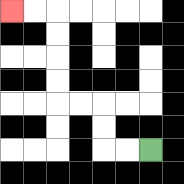{'start': '[6, 6]', 'end': '[0, 0]', 'path_directions': 'L,L,U,U,L,L,U,U,U,U,L,L', 'path_coordinates': '[[6, 6], [5, 6], [4, 6], [4, 5], [4, 4], [3, 4], [2, 4], [2, 3], [2, 2], [2, 1], [2, 0], [1, 0], [0, 0]]'}